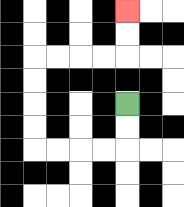{'start': '[5, 4]', 'end': '[5, 0]', 'path_directions': 'D,D,L,L,L,L,U,U,U,U,R,R,R,R,U,U', 'path_coordinates': '[[5, 4], [5, 5], [5, 6], [4, 6], [3, 6], [2, 6], [1, 6], [1, 5], [1, 4], [1, 3], [1, 2], [2, 2], [3, 2], [4, 2], [5, 2], [5, 1], [5, 0]]'}